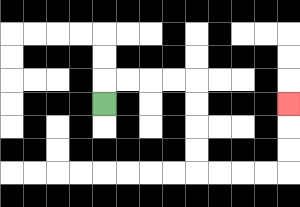{'start': '[4, 4]', 'end': '[12, 4]', 'path_directions': 'U,R,R,R,R,D,D,D,D,R,R,R,R,U,U,U', 'path_coordinates': '[[4, 4], [4, 3], [5, 3], [6, 3], [7, 3], [8, 3], [8, 4], [8, 5], [8, 6], [8, 7], [9, 7], [10, 7], [11, 7], [12, 7], [12, 6], [12, 5], [12, 4]]'}